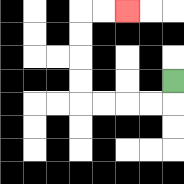{'start': '[7, 3]', 'end': '[5, 0]', 'path_directions': 'D,L,L,L,L,U,U,U,U,R,R', 'path_coordinates': '[[7, 3], [7, 4], [6, 4], [5, 4], [4, 4], [3, 4], [3, 3], [3, 2], [3, 1], [3, 0], [4, 0], [5, 0]]'}